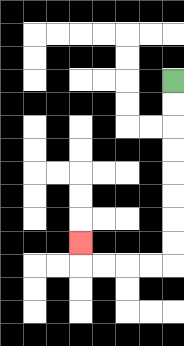{'start': '[7, 3]', 'end': '[3, 10]', 'path_directions': 'D,D,D,D,D,D,D,D,L,L,L,L,U', 'path_coordinates': '[[7, 3], [7, 4], [7, 5], [7, 6], [7, 7], [7, 8], [7, 9], [7, 10], [7, 11], [6, 11], [5, 11], [4, 11], [3, 11], [3, 10]]'}